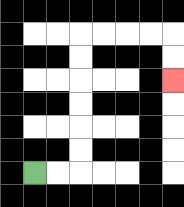{'start': '[1, 7]', 'end': '[7, 3]', 'path_directions': 'R,R,U,U,U,U,U,U,R,R,R,R,D,D', 'path_coordinates': '[[1, 7], [2, 7], [3, 7], [3, 6], [3, 5], [3, 4], [3, 3], [3, 2], [3, 1], [4, 1], [5, 1], [6, 1], [7, 1], [7, 2], [7, 3]]'}